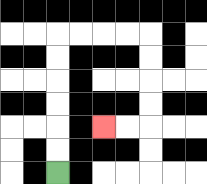{'start': '[2, 7]', 'end': '[4, 5]', 'path_directions': 'U,U,U,U,U,U,R,R,R,R,D,D,D,D,L,L', 'path_coordinates': '[[2, 7], [2, 6], [2, 5], [2, 4], [2, 3], [2, 2], [2, 1], [3, 1], [4, 1], [5, 1], [6, 1], [6, 2], [6, 3], [6, 4], [6, 5], [5, 5], [4, 5]]'}